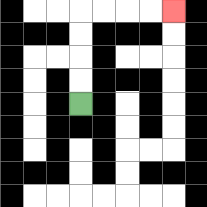{'start': '[3, 4]', 'end': '[7, 0]', 'path_directions': 'U,U,U,U,R,R,R,R', 'path_coordinates': '[[3, 4], [3, 3], [3, 2], [3, 1], [3, 0], [4, 0], [5, 0], [6, 0], [7, 0]]'}